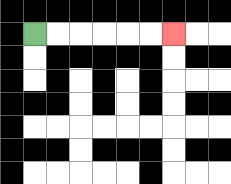{'start': '[1, 1]', 'end': '[7, 1]', 'path_directions': 'R,R,R,R,R,R', 'path_coordinates': '[[1, 1], [2, 1], [3, 1], [4, 1], [5, 1], [6, 1], [7, 1]]'}